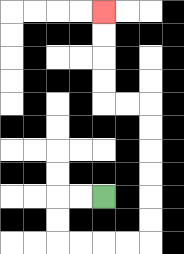{'start': '[4, 8]', 'end': '[4, 0]', 'path_directions': 'L,L,D,D,R,R,R,R,U,U,U,U,U,U,L,L,U,U,U,U', 'path_coordinates': '[[4, 8], [3, 8], [2, 8], [2, 9], [2, 10], [3, 10], [4, 10], [5, 10], [6, 10], [6, 9], [6, 8], [6, 7], [6, 6], [6, 5], [6, 4], [5, 4], [4, 4], [4, 3], [4, 2], [4, 1], [4, 0]]'}